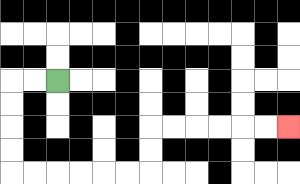{'start': '[2, 3]', 'end': '[12, 5]', 'path_directions': 'L,L,D,D,D,D,R,R,R,R,R,R,U,U,R,R,R,R,R,R', 'path_coordinates': '[[2, 3], [1, 3], [0, 3], [0, 4], [0, 5], [0, 6], [0, 7], [1, 7], [2, 7], [3, 7], [4, 7], [5, 7], [6, 7], [6, 6], [6, 5], [7, 5], [8, 5], [9, 5], [10, 5], [11, 5], [12, 5]]'}